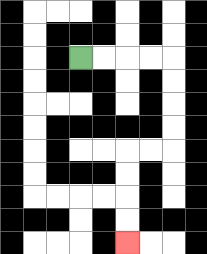{'start': '[3, 2]', 'end': '[5, 10]', 'path_directions': 'R,R,R,R,D,D,D,D,L,L,D,D,D,D', 'path_coordinates': '[[3, 2], [4, 2], [5, 2], [6, 2], [7, 2], [7, 3], [7, 4], [7, 5], [7, 6], [6, 6], [5, 6], [5, 7], [5, 8], [5, 9], [5, 10]]'}